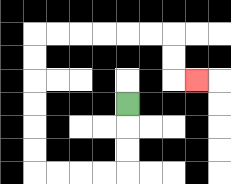{'start': '[5, 4]', 'end': '[8, 3]', 'path_directions': 'D,D,D,L,L,L,L,U,U,U,U,U,U,R,R,R,R,R,R,D,D,R', 'path_coordinates': '[[5, 4], [5, 5], [5, 6], [5, 7], [4, 7], [3, 7], [2, 7], [1, 7], [1, 6], [1, 5], [1, 4], [1, 3], [1, 2], [1, 1], [2, 1], [3, 1], [4, 1], [5, 1], [6, 1], [7, 1], [7, 2], [7, 3], [8, 3]]'}